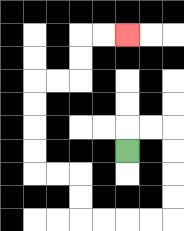{'start': '[5, 6]', 'end': '[5, 1]', 'path_directions': 'U,R,R,D,D,D,D,L,L,L,L,U,U,L,L,U,U,U,U,R,R,U,U,R,R', 'path_coordinates': '[[5, 6], [5, 5], [6, 5], [7, 5], [7, 6], [7, 7], [7, 8], [7, 9], [6, 9], [5, 9], [4, 9], [3, 9], [3, 8], [3, 7], [2, 7], [1, 7], [1, 6], [1, 5], [1, 4], [1, 3], [2, 3], [3, 3], [3, 2], [3, 1], [4, 1], [5, 1]]'}